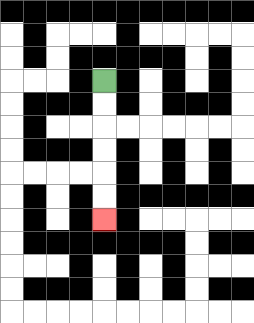{'start': '[4, 3]', 'end': '[4, 9]', 'path_directions': 'D,D,D,D,D,D', 'path_coordinates': '[[4, 3], [4, 4], [4, 5], [4, 6], [4, 7], [4, 8], [4, 9]]'}